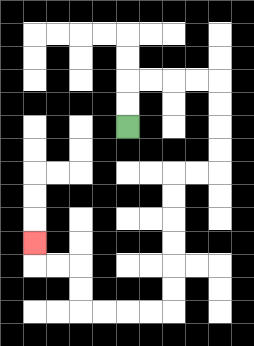{'start': '[5, 5]', 'end': '[1, 10]', 'path_directions': 'U,U,R,R,R,R,D,D,D,D,L,L,D,D,D,D,D,D,L,L,L,L,U,U,L,L,U', 'path_coordinates': '[[5, 5], [5, 4], [5, 3], [6, 3], [7, 3], [8, 3], [9, 3], [9, 4], [9, 5], [9, 6], [9, 7], [8, 7], [7, 7], [7, 8], [7, 9], [7, 10], [7, 11], [7, 12], [7, 13], [6, 13], [5, 13], [4, 13], [3, 13], [3, 12], [3, 11], [2, 11], [1, 11], [1, 10]]'}